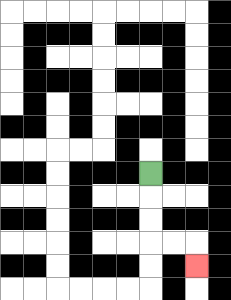{'start': '[6, 7]', 'end': '[8, 11]', 'path_directions': 'D,D,D,R,R,D', 'path_coordinates': '[[6, 7], [6, 8], [6, 9], [6, 10], [7, 10], [8, 10], [8, 11]]'}